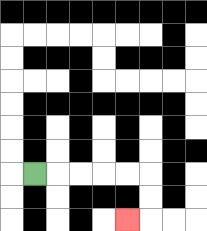{'start': '[1, 7]', 'end': '[5, 9]', 'path_directions': 'R,R,R,R,R,D,D,L', 'path_coordinates': '[[1, 7], [2, 7], [3, 7], [4, 7], [5, 7], [6, 7], [6, 8], [6, 9], [5, 9]]'}